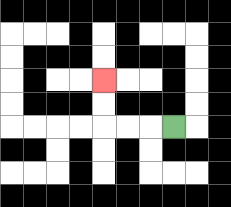{'start': '[7, 5]', 'end': '[4, 3]', 'path_directions': 'L,L,L,U,U', 'path_coordinates': '[[7, 5], [6, 5], [5, 5], [4, 5], [4, 4], [4, 3]]'}